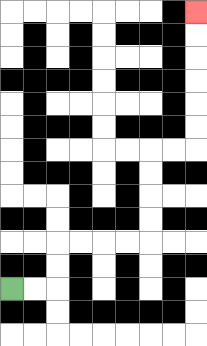{'start': '[0, 12]', 'end': '[8, 0]', 'path_directions': 'R,R,U,U,R,R,R,R,U,U,U,U,R,R,U,U,U,U,U,U', 'path_coordinates': '[[0, 12], [1, 12], [2, 12], [2, 11], [2, 10], [3, 10], [4, 10], [5, 10], [6, 10], [6, 9], [6, 8], [6, 7], [6, 6], [7, 6], [8, 6], [8, 5], [8, 4], [8, 3], [8, 2], [8, 1], [8, 0]]'}